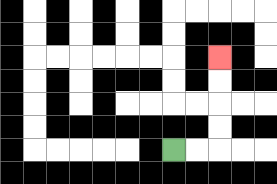{'start': '[7, 6]', 'end': '[9, 2]', 'path_directions': 'R,R,U,U,U,U', 'path_coordinates': '[[7, 6], [8, 6], [9, 6], [9, 5], [9, 4], [9, 3], [9, 2]]'}